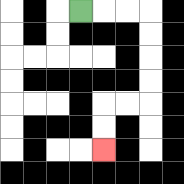{'start': '[3, 0]', 'end': '[4, 6]', 'path_directions': 'R,R,R,D,D,D,D,L,L,D,D', 'path_coordinates': '[[3, 0], [4, 0], [5, 0], [6, 0], [6, 1], [6, 2], [6, 3], [6, 4], [5, 4], [4, 4], [4, 5], [4, 6]]'}